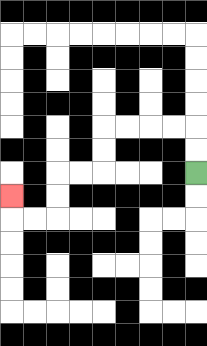{'start': '[8, 7]', 'end': '[0, 8]', 'path_directions': 'U,U,L,L,L,L,D,D,L,L,D,D,L,L,U', 'path_coordinates': '[[8, 7], [8, 6], [8, 5], [7, 5], [6, 5], [5, 5], [4, 5], [4, 6], [4, 7], [3, 7], [2, 7], [2, 8], [2, 9], [1, 9], [0, 9], [0, 8]]'}